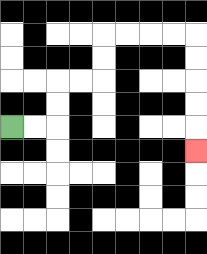{'start': '[0, 5]', 'end': '[8, 6]', 'path_directions': 'R,R,U,U,R,R,U,U,R,R,R,R,D,D,D,D,D', 'path_coordinates': '[[0, 5], [1, 5], [2, 5], [2, 4], [2, 3], [3, 3], [4, 3], [4, 2], [4, 1], [5, 1], [6, 1], [7, 1], [8, 1], [8, 2], [8, 3], [8, 4], [8, 5], [8, 6]]'}